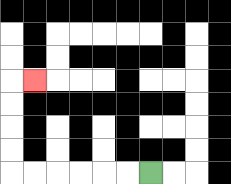{'start': '[6, 7]', 'end': '[1, 3]', 'path_directions': 'L,L,L,L,L,L,U,U,U,U,R', 'path_coordinates': '[[6, 7], [5, 7], [4, 7], [3, 7], [2, 7], [1, 7], [0, 7], [0, 6], [0, 5], [0, 4], [0, 3], [1, 3]]'}